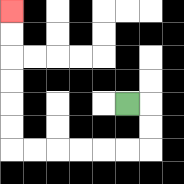{'start': '[5, 4]', 'end': '[0, 0]', 'path_directions': 'R,D,D,L,L,L,L,L,L,U,U,U,U,U,U', 'path_coordinates': '[[5, 4], [6, 4], [6, 5], [6, 6], [5, 6], [4, 6], [3, 6], [2, 6], [1, 6], [0, 6], [0, 5], [0, 4], [0, 3], [0, 2], [0, 1], [0, 0]]'}